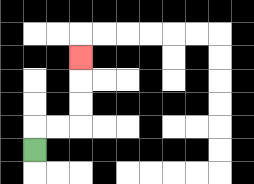{'start': '[1, 6]', 'end': '[3, 2]', 'path_directions': 'U,R,R,U,U,U', 'path_coordinates': '[[1, 6], [1, 5], [2, 5], [3, 5], [3, 4], [3, 3], [3, 2]]'}